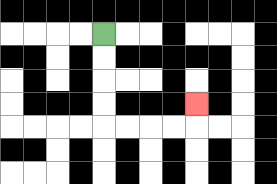{'start': '[4, 1]', 'end': '[8, 4]', 'path_directions': 'D,D,D,D,R,R,R,R,U', 'path_coordinates': '[[4, 1], [4, 2], [4, 3], [4, 4], [4, 5], [5, 5], [6, 5], [7, 5], [8, 5], [8, 4]]'}